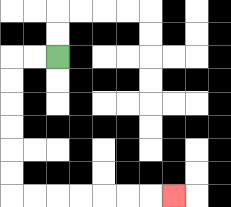{'start': '[2, 2]', 'end': '[7, 8]', 'path_directions': 'L,L,D,D,D,D,D,D,R,R,R,R,R,R,R', 'path_coordinates': '[[2, 2], [1, 2], [0, 2], [0, 3], [0, 4], [0, 5], [0, 6], [0, 7], [0, 8], [1, 8], [2, 8], [3, 8], [4, 8], [5, 8], [6, 8], [7, 8]]'}